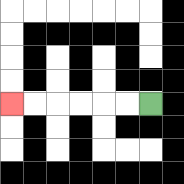{'start': '[6, 4]', 'end': '[0, 4]', 'path_directions': 'L,L,L,L,L,L', 'path_coordinates': '[[6, 4], [5, 4], [4, 4], [3, 4], [2, 4], [1, 4], [0, 4]]'}